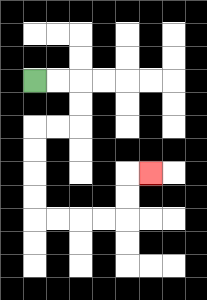{'start': '[1, 3]', 'end': '[6, 7]', 'path_directions': 'R,R,D,D,L,L,D,D,D,D,R,R,R,R,U,U,R', 'path_coordinates': '[[1, 3], [2, 3], [3, 3], [3, 4], [3, 5], [2, 5], [1, 5], [1, 6], [1, 7], [1, 8], [1, 9], [2, 9], [3, 9], [4, 9], [5, 9], [5, 8], [5, 7], [6, 7]]'}